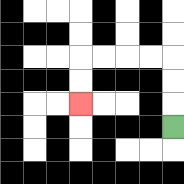{'start': '[7, 5]', 'end': '[3, 4]', 'path_directions': 'U,U,U,L,L,L,L,D,D', 'path_coordinates': '[[7, 5], [7, 4], [7, 3], [7, 2], [6, 2], [5, 2], [4, 2], [3, 2], [3, 3], [3, 4]]'}